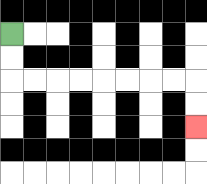{'start': '[0, 1]', 'end': '[8, 5]', 'path_directions': 'D,D,R,R,R,R,R,R,R,R,D,D', 'path_coordinates': '[[0, 1], [0, 2], [0, 3], [1, 3], [2, 3], [3, 3], [4, 3], [5, 3], [6, 3], [7, 3], [8, 3], [8, 4], [8, 5]]'}